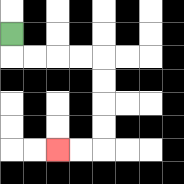{'start': '[0, 1]', 'end': '[2, 6]', 'path_directions': 'D,R,R,R,R,D,D,D,D,L,L', 'path_coordinates': '[[0, 1], [0, 2], [1, 2], [2, 2], [3, 2], [4, 2], [4, 3], [4, 4], [4, 5], [4, 6], [3, 6], [2, 6]]'}